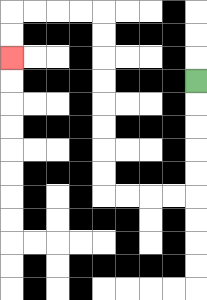{'start': '[8, 3]', 'end': '[0, 2]', 'path_directions': 'D,D,D,D,D,L,L,L,L,U,U,U,U,U,U,U,U,L,L,L,L,D,D', 'path_coordinates': '[[8, 3], [8, 4], [8, 5], [8, 6], [8, 7], [8, 8], [7, 8], [6, 8], [5, 8], [4, 8], [4, 7], [4, 6], [4, 5], [4, 4], [4, 3], [4, 2], [4, 1], [4, 0], [3, 0], [2, 0], [1, 0], [0, 0], [0, 1], [0, 2]]'}